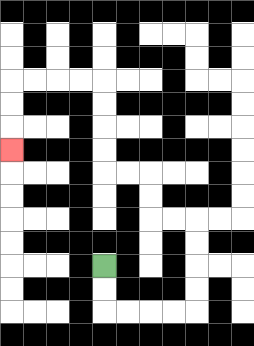{'start': '[4, 11]', 'end': '[0, 6]', 'path_directions': 'D,D,R,R,R,R,U,U,U,U,L,L,U,U,L,L,U,U,U,U,L,L,L,L,D,D,D', 'path_coordinates': '[[4, 11], [4, 12], [4, 13], [5, 13], [6, 13], [7, 13], [8, 13], [8, 12], [8, 11], [8, 10], [8, 9], [7, 9], [6, 9], [6, 8], [6, 7], [5, 7], [4, 7], [4, 6], [4, 5], [4, 4], [4, 3], [3, 3], [2, 3], [1, 3], [0, 3], [0, 4], [0, 5], [0, 6]]'}